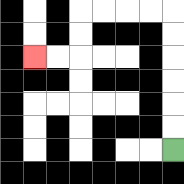{'start': '[7, 6]', 'end': '[1, 2]', 'path_directions': 'U,U,U,U,U,U,L,L,L,L,D,D,L,L', 'path_coordinates': '[[7, 6], [7, 5], [7, 4], [7, 3], [7, 2], [7, 1], [7, 0], [6, 0], [5, 0], [4, 0], [3, 0], [3, 1], [3, 2], [2, 2], [1, 2]]'}